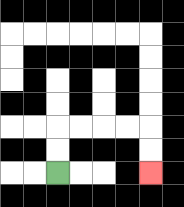{'start': '[2, 7]', 'end': '[6, 7]', 'path_directions': 'U,U,R,R,R,R,D,D', 'path_coordinates': '[[2, 7], [2, 6], [2, 5], [3, 5], [4, 5], [5, 5], [6, 5], [6, 6], [6, 7]]'}